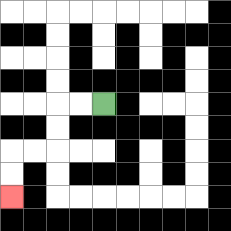{'start': '[4, 4]', 'end': '[0, 8]', 'path_directions': 'L,L,D,D,L,L,D,D', 'path_coordinates': '[[4, 4], [3, 4], [2, 4], [2, 5], [2, 6], [1, 6], [0, 6], [0, 7], [0, 8]]'}